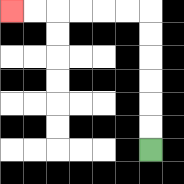{'start': '[6, 6]', 'end': '[0, 0]', 'path_directions': 'U,U,U,U,U,U,L,L,L,L,L,L', 'path_coordinates': '[[6, 6], [6, 5], [6, 4], [6, 3], [6, 2], [6, 1], [6, 0], [5, 0], [4, 0], [3, 0], [2, 0], [1, 0], [0, 0]]'}